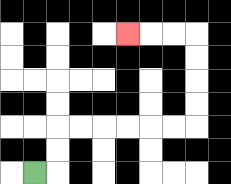{'start': '[1, 7]', 'end': '[5, 1]', 'path_directions': 'R,U,U,R,R,R,R,R,R,U,U,U,U,L,L,L', 'path_coordinates': '[[1, 7], [2, 7], [2, 6], [2, 5], [3, 5], [4, 5], [5, 5], [6, 5], [7, 5], [8, 5], [8, 4], [8, 3], [8, 2], [8, 1], [7, 1], [6, 1], [5, 1]]'}